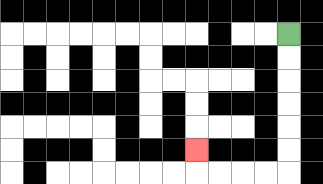{'start': '[12, 1]', 'end': '[8, 6]', 'path_directions': 'D,D,D,D,D,D,L,L,L,L,U', 'path_coordinates': '[[12, 1], [12, 2], [12, 3], [12, 4], [12, 5], [12, 6], [12, 7], [11, 7], [10, 7], [9, 7], [8, 7], [8, 6]]'}